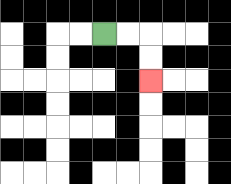{'start': '[4, 1]', 'end': '[6, 3]', 'path_directions': 'R,R,D,D', 'path_coordinates': '[[4, 1], [5, 1], [6, 1], [6, 2], [6, 3]]'}